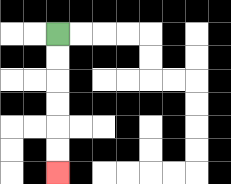{'start': '[2, 1]', 'end': '[2, 7]', 'path_directions': 'D,D,D,D,D,D', 'path_coordinates': '[[2, 1], [2, 2], [2, 3], [2, 4], [2, 5], [2, 6], [2, 7]]'}